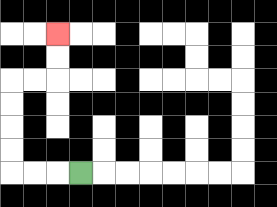{'start': '[3, 7]', 'end': '[2, 1]', 'path_directions': 'L,L,L,U,U,U,U,R,R,U,U', 'path_coordinates': '[[3, 7], [2, 7], [1, 7], [0, 7], [0, 6], [0, 5], [0, 4], [0, 3], [1, 3], [2, 3], [2, 2], [2, 1]]'}